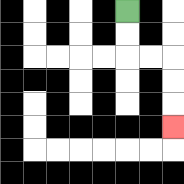{'start': '[5, 0]', 'end': '[7, 5]', 'path_directions': 'D,D,R,R,D,D,D', 'path_coordinates': '[[5, 0], [5, 1], [5, 2], [6, 2], [7, 2], [7, 3], [7, 4], [7, 5]]'}